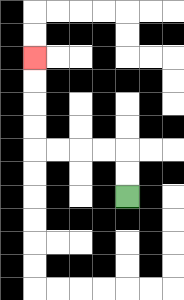{'start': '[5, 8]', 'end': '[1, 2]', 'path_directions': 'U,U,L,L,L,L,U,U,U,U', 'path_coordinates': '[[5, 8], [5, 7], [5, 6], [4, 6], [3, 6], [2, 6], [1, 6], [1, 5], [1, 4], [1, 3], [1, 2]]'}